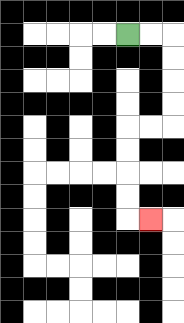{'start': '[5, 1]', 'end': '[6, 9]', 'path_directions': 'R,R,D,D,D,D,L,L,D,D,D,D,R', 'path_coordinates': '[[5, 1], [6, 1], [7, 1], [7, 2], [7, 3], [7, 4], [7, 5], [6, 5], [5, 5], [5, 6], [5, 7], [5, 8], [5, 9], [6, 9]]'}